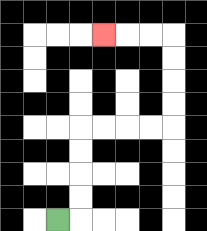{'start': '[2, 9]', 'end': '[4, 1]', 'path_directions': 'R,U,U,U,U,R,R,R,R,U,U,U,U,L,L,L', 'path_coordinates': '[[2, 9], [3, 9], [3, 8], [3, 7], [3, 6], [3, 5], [4, 5], [5, 5], [6, 5], [7, 5], [7, 4], [7, 3], [7, 2], [7, 1], [6, 1], [5, 1], [4, 1]]'}